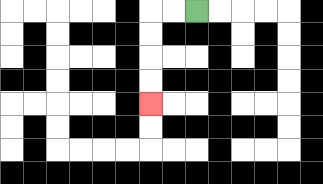{'start': '[8, 0]', 'end': '[6, 4]', 'path_directions': 'L,L,D,D,D,D', 'path_coordinates': '[[8, 0], [7, 0], [6, 0], [6, 1], [6, 2], [6, 3], [6, 4]]'}